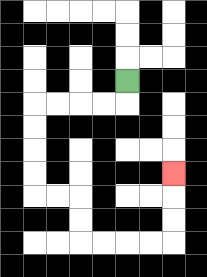{'start': '[5, 3]', 'end': '[7, 7]', 'path_directions': 'D,L,L,L,L,D,D,D,D,R,R,D,D,R,R,R,R,U,U,U', 'path_coordinates': '[[5, 3], [5, 4], [4, 4], [3, 4], [2, 4], [1, 4], [1, 5], [1, 6], [1, 7], [1, 8], [2, 8], [3, 8], [3, 9], [3, 10], [4, 10], [5, 10], [6, 10], [7, 10], [7, 9], [7, 8], [7, 7]]'}